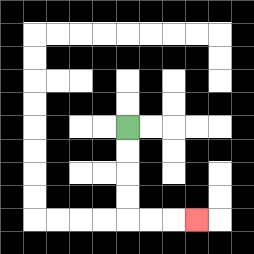{'start': '[5, 5]', 'end': '[8, 9]', 'path_directions': 'D,D,D,D,R,R,R', 'path_coordinates': '[[5, 5], [5, 6], [5, 7], [5, 8], [5, 9], [6, 9], [7, 9], [8, 9]]'}